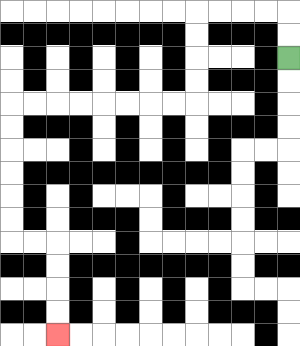{'start': '[12, 2]', 'end': '[2, 14]', 'path_directions': 'U,U,L,L,L,L,D,D,D,D,L,L,L,L,L,L,L,L,D,D,D,D,D,D,R,R,D,D,D,D', 'path_coordinates': '[[12, 2], [12, 1], [12, 0], [11, 0], [10, 0], [9, 0], [8, 0], [8, 1], [8, 2], [8, 3], [8, 4], [7, 4], [6, 4], [5, 4], [4, 4], [3, 4], [2, 4], [1, 4], [0, 4], [0, 5], [0, 6], [0, 7], [0, 8], [0, 9], [0, 10], [1, 10], [2, 10], [2, 11], [2, 12], [2, 13], [2, 14]]'}